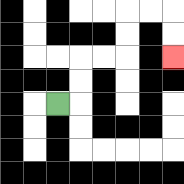{'start': '[2, 4]', 'end': '[7, 2]', 'path_directions': 'R,U,U,R,R,U,U,R,R,D,D', 'path_coordinates': '[[2, 4], [3, 4], [3, 3], [3, 2], [4, 2], [5, 2], [5, 1], [5, 0], [6, 0], [7, 0], [7, 1], [7, 2]]'}